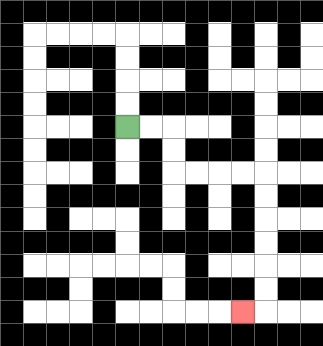{'start': '[5, 5]', 'end': '[10, 13]', 'path_directions': 'R,R,D,D,R,R,R,R,D,D,D,D,D,D,L', 'path_coordinates': '[[5, 5], [6, 5], [7, 5], [7, 6], [7, 7], [8, 7], [9, 7], [10, 7], [11, 7], [11, 8], [11, 9], [11, 10], [11, 11], [11, 12], [11, 13], [10, 13]]'}